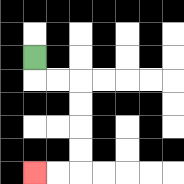{'start': '[1, 2]', 'end': '[1, 7]', 'path_directions': 'D,R,R,D,D,D,D,L,L', 'path_coordinates': '[[1, 2], [1, 3], [2, 3], [3, 3], [3, 4], [3, 5], [3, 6], [3, 7], [2, 7], [1, 7]]'}